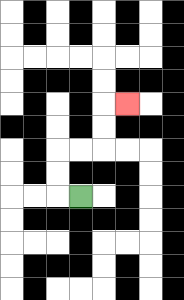{'start': '[3, 8]', 'end': '[5, 4]', 'path_directions': 'L,U,U,R,R,U,U,R', 'path_coordinates': '[[3, 8], [2, 8], [2, 7], [2, 6], [3, 6], [4, 6], [4, 5], [4, 4], [5, 4]]'}